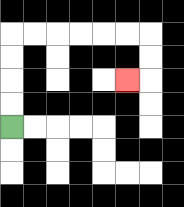{'start': '[0, 5]', 'end': '[5, 3]', 'path_directions': 'U,U,U,U,R,R,R,R,R,R,D,D,L', 'path_coordinates': '[[0, 5], [0, 4], [0, 3], [0, 2], [0, 1], [1, 1], [2, 1], [3, 1], [4, 1], [5, 1], [6, 1], [6, 2], [6, 3], [5, 3]]'}